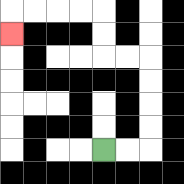{'start': '[4, 6]', 'end': '[0, 1]', 'path_directions': 'R,R,U,U,U,U,L,L,U,U,L,L,L,L,D', 'path_coordinates': '[[4, 6], [5, 6], [6, 6], [6, 5], [6, 4], [6, 3], [6, 2], [5, 2], [4, 2], [4, 1], [4, 0], [3, 0], [2, 0], [1, 0], [0, 0], [0, 1]]'}